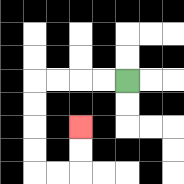{'start': '[5, 3]', 'end': '[3, 5]', 'path_directions': 'L,L,L,L,D,D,D,D,R,R,U,U', 'path_coordinates': '[[5, 3], [4, 3], [3, 3], [2, 3], [1, 3], [1, 4], [1, 5], [1, 6], [1, 7], [2, 7], [3, 7], [3, 6], [3, 5]]'}